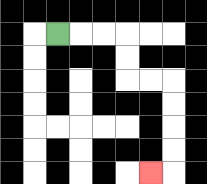{'start': '[2, 1]', 'end': '[6, 7]', 'path_directions': 'R,R,R,D,D,R,R,D,D,D,D,L', 'path_coordinates': '[[2, 1], [3, 1], [4, 1], [5, 1], [5, 2], [5, 3], [6, 3], [7, 3], [7, 4], [7, 5], [7, 6], [7, 7], [6, 7]]'}